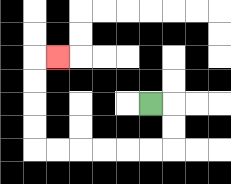{'start': '[6, 4]', 'end': '[2, 2]', 'path_directions': 'R,D,D,L,L,L,L,L,L,U,U,U,U,R', 'path_coordinates': '[[6, 4], [7, 4], [7, 5], [7, 6], [6, 6], [5, 6], [4, 6], [3, 6], [2, 6], [1, 6], [1, 5], [1, 4], [1, 3], [1, 2], [2, 2]]'}